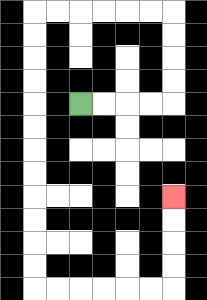{'start': '[3, 4]', 'end': '[7, 8]', 'path_directions': 'R,R,R,R,U,U,U,U,L,L,L,L,L,L,D,D,D,D,D,D,D,D,D,D,D,D,R,R,R,R,R,R,U,U,U,U', 'path_coordinates': '[[3, 4], [4, 4], [5, 4], [6, 4], [7, 4], [7, 3], [7, 2], [7, 1], [7, 0], [6, 0], [5, 0], [4, 0], [3, 0], [2, 0], [1, 0], [1, 1], [1, 2], [1, 3], [1, 4], [1, 5], [1, 6], [1, 7], [1, 8], [1, 9], [1, 10], [1, 11], [1, 12], [2, 12], [3, 12], [4, 12], [5, 12], [6, 12], [7, 12], [7, 11], [7, 10], [7, 9], [7, 8]]'}